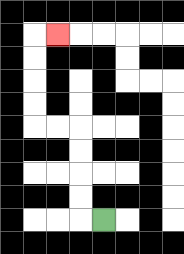{'start': '[4, 9]', 'end': '[2, 1]', 'path_directions': 'L,U,U,U,U,L,L,U,U,U,U,R', 'path_coordinates': '[[4, 9], [3, 9], [3, 8], [3, 7], [3, 6], [3, 5], [2, 5], [1, 5], [1, 4], [1, 3], [1, 2], [1, 1], [2, 1]]'}